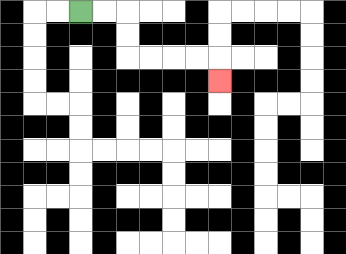{'start': '[3, 0]', 'end': '[9, 3]', 'path_directions': 'R,R,D,D,R,R,R,R,D', 'path_coordinates': '[[3, 0], [4, 0], [5, 0], [5, 1], [5, 2], [6, 2], [7, 2], [8, 2], [9, 2], [9, 3]]'}